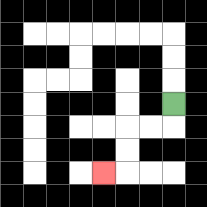{'start': '[7, 4]', 'end': '[4, 7]', 'path_directions': 'D,L,L,D,D,L', 'path_coordinates': '[[7, 4], [7, 5], [6, 5], [5, 5], [5, 6], [5, 7], [4, 7]]'}